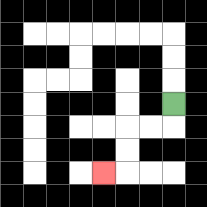{'start': '[7, 4]', 'end': '[4, 7]', 'path_directions': 'D,L,L,D,D,L', 'path_coordinates': '[[7, 4], [7, 5], [6, 5], [5, 5], [5, 6], [5, 7], [4, 7]]'}